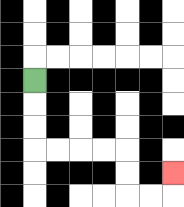{'start': '[1, 3]', 'end': '[7, 7]', 'path_directions': 'D,D,D,R,R,R,R,D,D,R,R,U', 'path_coordinates': '[[1, 3], [1, 4], [1, 5], [1, 6], [2, 6], [3, 6], [4, 6], [5, 6], [5, 7], [5, 8], [6, 8], [7, 8], [7, 7]]'}